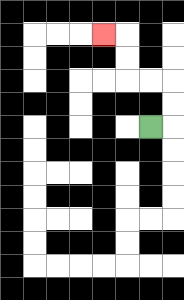{'start': '[6, 5]', 'end': '[4, 1]', 'path_directions': 'R,U,U,L,L,U,U,L', 'path_coordinates': '[[6, 5], [7, 5], [7, 4], [7, 3], [6, 3], [5, 3], [5, 2], [5, 1], [4, 1]]'}